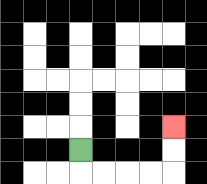{'start': '[3, 6]', 'end': '[7, 5]', 'path_directions': 'D,R,R,R,R,U,U', 'path_coordinates': '[[3, 6], [3, 7], [4, 7], [5, 7], [6, 7], [7, 7], [7, 6], [7, 5]]'}